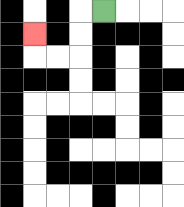{'start': '[4, 0]', 'end': '[1, 1]', 'path_directions': 'L,D,D,L,L,U', 'path_coordinates': '[[4, 0], [3, 0], [3, 1], [3, 2], [2, 2], [1, 2], [1, 1]]'}